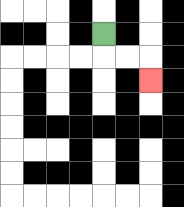{'start': '[4, 1]', 'end': '[6, 3]', 'path_directions': 'D,R,R,D', 'path_coordinates': '[[4, 1], [4, 2], [5, 2], [6, 2], [6, 3]]'}